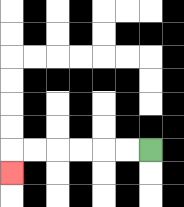{'start': '[6, 6]', 'end': '[0, 7]', 'path_directions': 'L,L,L,L,L,L,D', 'path_coordinates': '[[6, 6], [5, 6], [4, 6], [3, 6], [2, 6], [1, 6], [0, 6], [0, 7]]'}